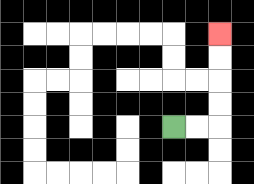{'start': '[7, 5]', 'end': '[9, 1]', 'path_directions': 'R,R,U,U,U,U', 'path_coordinates': '[[7, 5], [8, 5], [9, 5], [9, 4], [9, 3], [9, 2], [9, 1]]'}